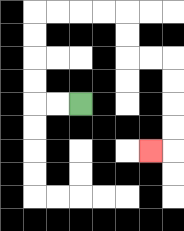{'start': '[3, 4]', 'end': '[6, 6]', 'path_directions': 'L,L,U,U,U,U,R,R,R,R,D,D,R,R,D,D,D,D,L', 'path_coordinates': '[[3, 4], [2, 4], [1, 4], [1, 3], [1, 2], [1, 1], [1, 0], [2, 0], [3, 0], [4, 0], [5, 0], [5, 1], [5, 2], [6, 2], [7, 2], [7, 3], [7, 4], [7, 5], [7, 6], [6, 6]]'}